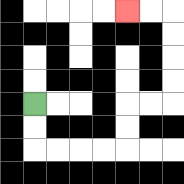{'start': '[1, 4]', 'end': '[5, 0]', 'path_directions': 'D,D,R,R,R,R,U,U,R,R,U,U,U,U,L,L', 'path_coordinates': '[[1, 4], [1, 5], [1, 6], [2, 6], [3, 6], [4, 6], [5, 6], [5, 5], [5, 4], [6, 4], [7, 4], [7, 3], [7, 2], [7, 1], [7, 0], [6, 0], [5, 0]]'}